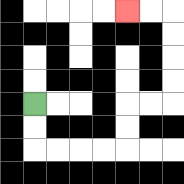{'start': '[1, 4]', 'end': '[5, 0]', 'path_directions': 'D,D,R,R,R,R,U,U,R,R,U,U,U,U,L,L', 'path_coordinates': '[[1, 4], [1, 5], [1, 6], [2, 6], [3, 6], [4, 6], [5, 6], [5, 5], [5, 4], [6, 4], [7, 4], [7, 3], [7, 2], [7, 1], [7, 0], [6, 0], [5, 0]]'}